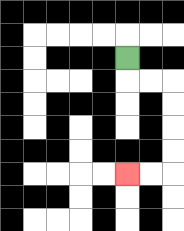{'start': '[5, 2]', 'end': '[5, 7]', 'path_directions': 'D,R,R,D,D,D,D,L,L', 'path_coordinates': '[[5, 2], [5, 3], [6, 3], [7, 3], [7, 4], [7, 5], [7, 6], [7, 7], [6, 7], [5, 7]]'}